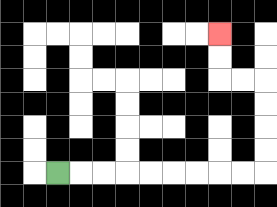{'start': '[2, 7]', 'end': '[9, 1]', 'path_directions': 'R,R,R,R,R,R,R,R,R,U,U,U,U,L,L,U,U', 'path_coordinates': '[[2, 7], [3, 7], [4, 7], [5, 7], [6, 7], [7, 7], [8, 7], [9, 7], [10, 7], [11, 7], [11, 6], [11, 5], [11, 4], [11, 3], [10, 3], [9, 3], [9, 2], [9, 1]]'}